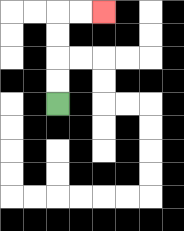{'start': '[2, 4]', 'end': '[4, 0]', 'path_directions': 'U,U,U,U,R,R', 'path_coordinates': '[[2, 4], [2, 3], [2, 2], [2, 1], [2, 0], [3, 0], [4, 0]]'}